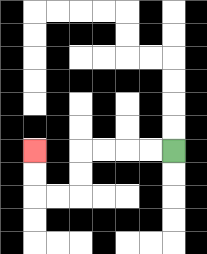{'start': '[7, 6]', 'end': '[1, 6]', 'path_directions': 'L,L,L,L,D,D,L,L,U,U', 'path_coordinates': '[[7, 6], [6, 6], [5, 6], [4, 6], [3, 6], [3, 7], [3, 8], [2, 8], [1, 8], [1, 7], [1, 6]]'}